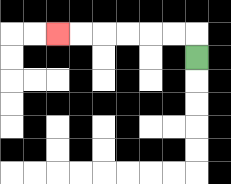{'start': '[8, 2]', 'end': '[2, 1]', 'path_directions': 'U,L,L,L,L,L,L', 'path_coordinates': '[[8, 2], [8, 1], [7, 1], [6, 1], [5, 1], [4, 1], [3, 1], [2, 1]]'}